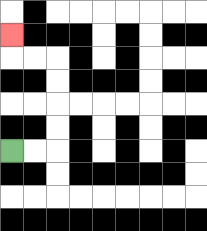{'start': '[0, 6]', 'end': '[0, 1]', 'path_directions': 'R,R,U,U,U,U,L,L,U', 'path_coordinates': '[[0, 6], [1, 6], [2, 6], [2, 5], [2, 4], [2, 3], [2, 2], [1, 2], [0, 2], [0, 1]]'}